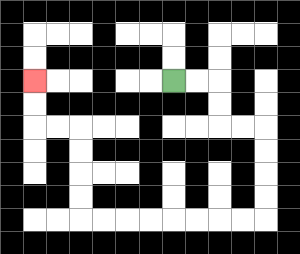{'start': '[7, 3]', 'end': '[1, 3]', 'path_directions': 'R,R,D,D,R,R,D,D,D,D,L,L,L,L,L,L,L,L,U,U,U,U,L,L,U,U', 'path_coordinates': '[[7, 3], [8, 3], [9, 3], [9, 4], [9, 5], [10, 5], [11, 5], [11, 6], [11, 7], [11, 8], [11, 9], [10, 9], [9, 9], [8, 9], [7, 9], [6, 9], [5, 9], [4, 9], [3, 9], [3, 8], [3, 7], [3, 6], [3, 5], [2, 5], [1, 5], [1, 4], [1, 3]]'}